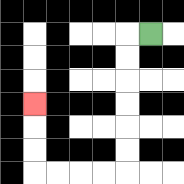{'start': '[6, 1]', 'end': '[1, 4]', 'path_directions': 'L,D,D,D,D,D,D,L,L,L,L,U,U,U', 'path_coordinates': '[[6, 1], [5, 1], [5, 2], [5, 3], [5, 4], [5, 5], [5, 6], [5, 7], [4, 7], [3, 7], [2, 7], [1, 7], [1, 6], [1, 5], [1, 4]]'}